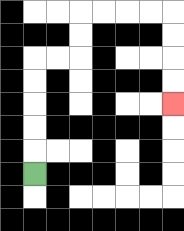{'start': '[1, 7]', 'end': '[7, 4]', 'path_directions': 'U,U,U,U,U,R,R,U,U,R,R,R,R,D,D,D,D', 'path_coordinates': '[[1, 7], [1, 6], [1, 5], [1, 4], [1, 3], [1, 2], [2, 2], [3, 2], [3, 1], [3, 0], [4, 0], [5, 0], [6, 0], [7, 0], [7, 1], [7, 2], [7, 3], [7, 4]]'}